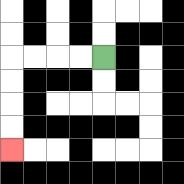{'start': '[4, 2]', 'end': '[0, 6]', 'path_directions': 'L,L,L,L,D,D,D,D', 'path_coordinates': '[[4, 2], [3, 2], [2, 2], [1, 2], [0, 2], [0, 3], [0, 4], [0, 5], [0, 6]]'}